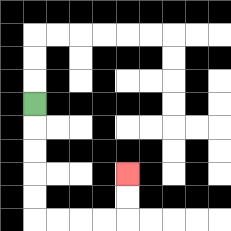{'start': '[1, 4]', 'end': '[5, 7]', 'path_directions': 'D,D,D,D,D,R,R,R,R,U,U', 'path_coordinates': '[[1, 4], [1, 5], [1, 6], [1, 7], [1, 8], [1, 9], [2, 9], [3, 9], [4, 9], [5, 9], [5, 8], [5, 7]]'}